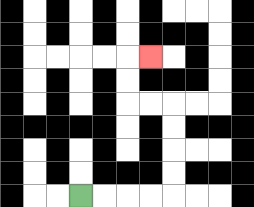{'start': '[3, 8]', 'end': '[6, 2]', 'path_directions': 'R,R,R,R,U,U,U,U,L,L,U,U,R', 'path_coordinates': '[[3, 8], [4, 8], [5, 8], [6, 8], [7, 8], [7, 7], [7, 6], [7, 5], [7, 4], [6, 4], [5, 4], [5, 3], [5, 2], [6, 2]]'}